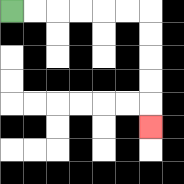{'start': '[0, 0]', 'end': '[6, 5]', 'path_directions': 'R,R,R,R,R,R,D,D,D,D,D', 'path_coordinates': '[[0, 0], [1, 0], [2, 0], [3, 0], [4, 0], [5, 0], [6, 0], [6, 1], [6, 2], [6, 3], [6, 4], [6, 5]]'}